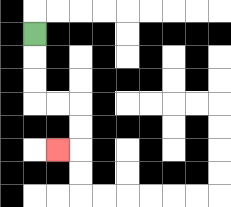{'start': '[1, 1]', 'end': '[2, 6]', 'path_directions': 'D,D,D,R,R,D,D,L', 'path_coordinates': '[[1, 1], [1, 2], [1, 3], [1, 4], [2, 4], [3, 4], [3, 5], [3, 6], [2, 6]]'}